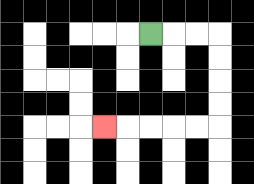{'start': '[6, 1]', 'end': '[4, 5]', 'path_directions': 'R,R,R,D,D,D,D,L,L,L,L,L', 'path_coordinates': '[[6, 1], [7, 1], [8, 1], [9, 1], [9, 2], [9, 3], [9, 4], [9, 5], [8, 5], [7, 5], [6, 5], [5, 5], [4, 5]]'}